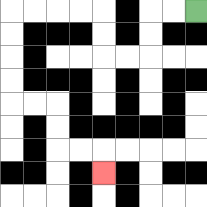{'start': '[8, 0]', 'end': '[4, 7]', 'path_directions': 'L,L,D,D,L,L,U,U,L,L,L,L,D,D,D,D,R,R,D,D,R,R,D', 'path_coordinates': '[[8, 0], [7, 0], [6, 0], [6, 1], [6, 2], [5, 2], [4, 2], [4, 1], [4, 0], [3, 0], [2, 0], [1, 0], [0, 0], [0, 1], [0, 2], [0, 3], [0, 4], [1, 4], [2, 4], [2, 5], [2, 6], [3, 6], [4, 6], [4, 7]]'}